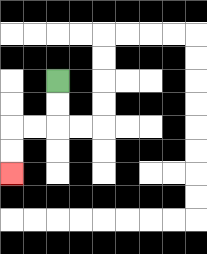{'start': '[2, 3]', 'end': '[0, 7]', 'path_directions': 'D,D,L,L,D,D', 'path_coordinates': '[[2, 3], [2, 4], [2, 5], [1, 5], [0, 5], [0, 6], [0, 7]]'}